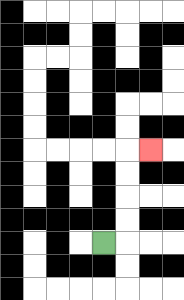{'start': '[4, 10]', 'end': '[6, 6]', 'path_directions': 'R,U,U,U,U,R', 'path_coordinates': '[[4, 10], [5, 10], [5, 9], [5, 8], [5, 7], [5, 6], [6, 6]]'}